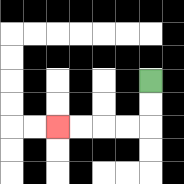{'start': '[6, 3]', 'end': '[2, 5]', 'path_directions': 'D,D,L,L,L,L', 'path_coordinates': '[[6, 3], [6, 4], [6, 5], [5, 5], [4, 5], [3, 5], [2, 5]]'}